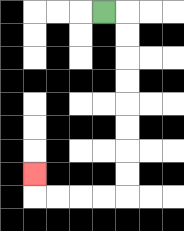{'start': '[4, 0]', 'end': '[1, 7]', 'path_directions': 'R,D,D,D,D,D,D,D,D,L,L,L,L,U', 'path_coordinates': '[[4, 0], [5, 0], [5, 1], [5, 2], [5, 3], [5, 4], [5, 5], [5, 6], [5, 7], [5, 8], [4, 8], [3, 8], [2, 8], [1, 8], [1, 7]]'}